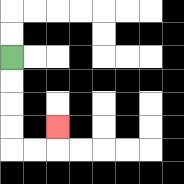{'start': '[0, 2]', 'end': '[2, 5]', 'path_directions': 'D,D,D,D,R,R,U', 'path_coordinates': '[[0, 2], [0, 3], [0, 4], [0, 5], [0, 6], [1, 6], [2, 6], [2, 5]]'}